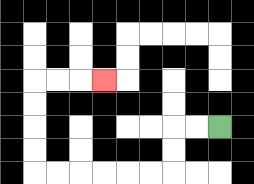{'start': '[9, 5]', 'end': '[4, 3]', 'path_directions': 'L,L,D,D,L,L,L,L,L,L,U,U,U,U,R,R,R', 'path_coordinates': '[[9, 5], [8, 5], [7, 5], [7, 6], [7, 7], [6, 7], [5, 7], [4, 7], [3, 7], [2, 7], [1, 7], [1, 6], [1, 5], [1, 4], [1, 3], [2, 3], [3, 3], [4, 3]]'}